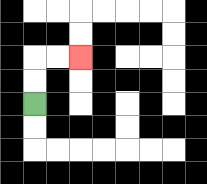{'start': '[1, 4]', 'end': '[3, 2]', 'path_directions': 'U,U,R,R', 'path_coordinates': '[[1, 4], [1, 3], [1, 2], [2, 2], [3, 2]]'}